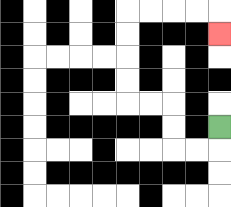{'start': '[9, 5]', 'end': '[9, 1]', 'path_directions': 'D,L,L,U,U,L,L,U,U,U,U,R,R,R,R,D', 'path_coordinates': '[[9, 5], [9, 6], [8, 6], [7, 6], [7, 5], [7, 4], [6, 4], [5, 4], [5, 3], [5, 2], [5, 1], [5, 0], [6, 0], [7, 0], [8, 0], [9, 0], [9, 1]]'}